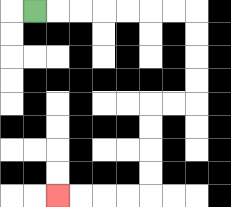{'start': '[1, 0]', 'end': '[2, 8]', 'path_directions': 'R,R,R,R,R,R,R,D,D,D,D,L,L,D,D,D,D,L,L,L,L', 'path_coordinates': '[[1, 0], [2, 0], [3, 0], [4, 0], [5, 0], [6, 0], [7, 0], [8, 0], [8, 1], [8, 2], [8, 3], [8, 4], [7, 4], [6, 4], [6, 5], [6, 6], [6, 7], [6, 8], [5, 8], [4, 8], [3, 8], [2, 8]]'}